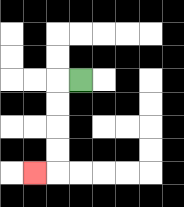{'start': '[3, 3]', 'end': '[1, 7]', 'path_directions': 'L,D,D,D,D,L', 'path_coordinates': '[[3, 3], [2, 3], [2, 4], [2, 5], [2, 6], [2, 7], [1, 7]]'}